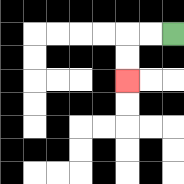{'start': '[7, 1]', 'end': '[5, 3]', 'path_directions': 'L,L,D,D', 'path_coordinates': '[[7, 1], [6, 1], [5, 1], [5, 2], [5, 3]]'}